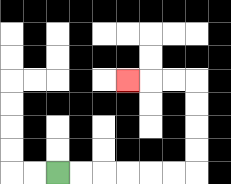{'start': '[2, 7]', 'end': '[5, 3]', 'path_directions': 'R,R,R,R,R,R,U,U,U,U,L,L,L', 'path_coordinates': '[[2, 7], [3, 7], [4, 7], [5, 7], [6, 7], [7, 7], [8, 7], [8, 6], [8, 5], [8, 4], [8, 3], [7, 3], [6, 3], [5, 3]]'}